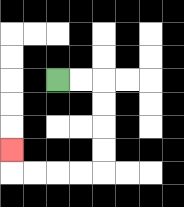{'start': '[2, 3]', 'end': '[0, 6]', 'path_directions': 'R,R,D,D,D,D,L,L,L,L,U', 'path_coordinates': '[[2, 3], [3, 3], [4, 3], [4, 4], [4, 5], [4, 6], [4, 7], [3, 7], [2, 7], [1, 7], [0, 7], [0, 6]]'}